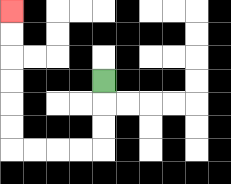{'start': '[4, 3]', 'end': '[0, 0]', 'path_directions': 'D,D,D,L,L,L,L,U,U,U,U,U,U', 'path_coordinates': '[[4, 3], [4, 4], [4, 5], [4, 6], [3, 6], [2, 6], [1, 6], [0, 6], [0, 5], [0, 4], [0, 3], [0, 2], [0, 1], [0, 0]]'}